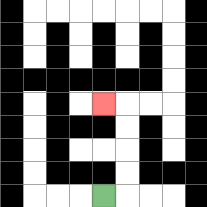{'start': '[4, 8]', 'end': '[4, 4]', 'path_directions': 'R,U,U,U,U,L', 'path_coordinates': '[[4, 8], [5, 8], [5, 7], [5, 6], [5, 5], [5, 4], [4, 4]]'}